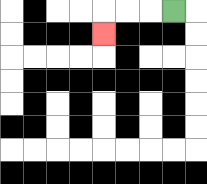{'start': '[7, 0]', 'end': '[4, 1]', 'path_directions': 'L,L,L,D', 'path_coordinates': '[[7, 0], [6, 0], [5, 0], [4, 0], [4, 1]]'}